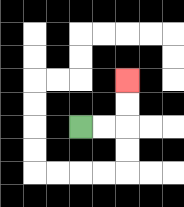{'start': '[3, 5]', 'end': '[5, 3]', 'path_directions': 'R,R,U,U', 'path_coordinates': '[[3, 5], [4, 5], [5, 5], [5, 4], [5, 3]]'}